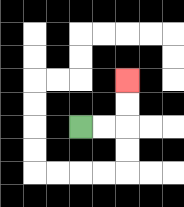{'start': '[3, 5]', 'end': '[5, 3]', 'path_directions': 'R,R,U,U', 'path_coordinates': '[[3, 5], [4, 5], [5, 5], [5, 4], [5, 3]]'}